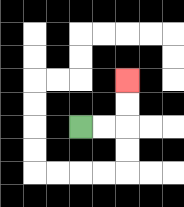{'start': '[3, 5]', 'end': '[5, 3]', 'path_directions': 'R,R,U,U', 'path_coordinates': '[[3, 5], [4, 5], [5, 5], [5, 4], [5, 3]]'}